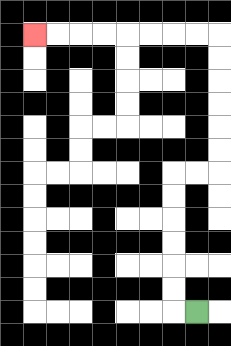{'start': '[8, 13]', 'end': '[1, 1]', 'path_directions': 'L,U,U,U,U,U,U,R,R,U,U,U,U,U,U,L,L,L,L,L,L,L,L', 'path_coordinates': '[[8, 13], [7, 13], [7, 12], [7, 11], [7, 10], [7, 9], [7, 8], [7, 7], [8, 7], [9, 7], [9, 6], [9, 5], [9, 4], [9, 3], [9, 2], [9, 1], [8, 1], [7, 1], [6, 1], [5, 1], [4, 1], [3, 1], [2, 1], [1, 1]]'}